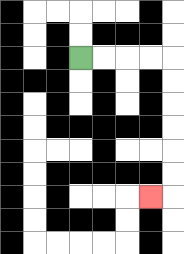{'start': '[3, 2]', 'end': '[6, 8]', 'path_directions': 'R,R,R,R,D,D,D,D,D,D,L', 'path_coordinates': '[[3, 2], [4, 2], [5, 2], [6, 2], [7, 2], [7, 3], [7, 4], [7, 5], [7, 6], [7, 7], [7, 8], [6, 8]]'}